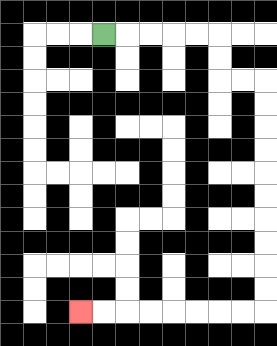{'start': '[4, 1]', 'end': '[3, 13]', 'path_directions': 'R,R,R,R,R,D,D,R,R,D,D,D,D,D,D,D,D,D,D,L,L,L,L,L,L,L,L', 'path_coordinates': '[[4, 1], [5, 1], [6, 1], [7, 1], [8, 1], [9, 1], [9, 2], [9, 3], [10, 3], [11, 3], [11, 4], [11, 5], [11, 6], [11, 7], [11, 8], [11, 9], [11, 10], [11, 11], [11, 12], [11, 13], [10, 13], [9, 13], [8, 13], [7, 13], [6, 13], [5, 13], [4, 13], [3, 13]]'}